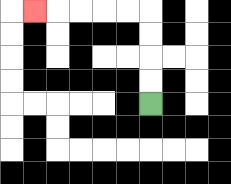{'start': '[6, 4]', 'end': '[1, 0]', 'path_directions': 'U,U,U,U,L,L,L,L,L', 'path_coordinates': '[[6, 4], [6, 3], [6, 2], [6, 1], [6, 0], [5, 0], [4, 0], [3, 0], [2, 0], [1, 0]]'}